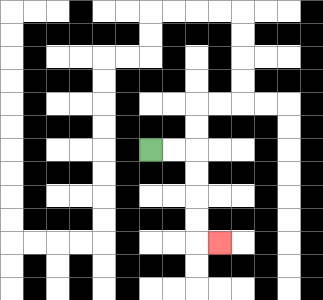{'start': '[6, 6]', 'end': '[9, 10]', 'path_directions': 'R,R,D,D,D,D,R', 'path_coordinates': '[[6, 6], [7, 6], [8, 6], [8, 7], [8, 8], [8, 9], [8, 10], [9, 10]]'}